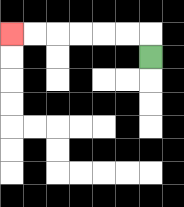{'start': '[6, 2]', 'end': '[0, 1]', 'path_directions': 'U,L,L,L,L,L,L', 'path_coordinates': '[[6, 2], [6, 1], [5, 1], [4, 1], [3, 1], [2, 1], [1, 1], [0, 1]]'}